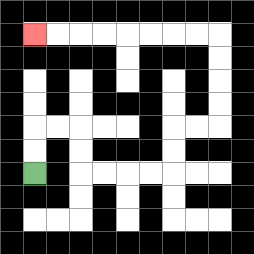{'start': '[1, 7]', 'end': '[1, 1]', 'path_directions': 'U,U,R,R,D,D,R,R,R,R,U,U,R,R,U,U,U,U,L,L,L,L,L,L,L,L', 'path_coordinates': '[[1, 7], [1, 6], [1, 5], [2, 5], [3, 5], [3, 6], [3, 7], [4, 7], [5, 7], [6, 7], [7, 7], [7, 6], [7, 5], [8, 5], [9, 5], [9, 4], [9, 3], [9, 2], [9, 1], [8, 1], [7, 1], [6, 1], [5, 1], [4, 1], [3, 1], [2, 1], [1, 1]]'}